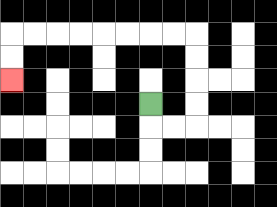{'start': '[6, 4]', 'end': '[0, 3]', 'path_directions': 'D,R,R,U,U,U,U,L,L,L,L,L,L,L,L,D,D', 'path_coordinates': '[[6, 4], [6, 5], [7, 5], [8, 5], [8, 4], [8, 3], [8, 2], [8, 1], [7, 1], [6, 1], [5, 1], [4, 1], [3, 1], [2, 1], [1, 1], [0, 1], [0, 2], [0, 3]]'}